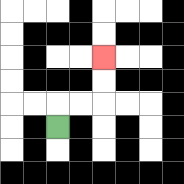{'start': '[2, 5]', 'end': '[4, 2]', 'path_directions': 'U,R,R,U,U', 'path_coordinates': '[[2, 5], [2, 4], [3, 4], [4, 4], [4, 3], [4, 2]]'}